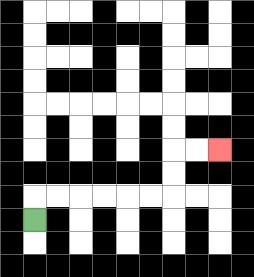{'start': '[1, 9]', 'end': '[9, 6]', 'path_directions': 'U,R,R,R,R,R,R,U,U,R,R', 'path_coordinates': '[[1, 9], [1, 8], [2, 8], [3, 8], [4, 8], [5, 8], [6, 8], [7, 8], [7, 7], [7, 6], [8, 6], [9, 6]]'}